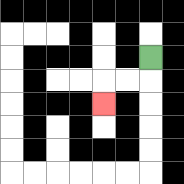{'start': '[6, 2]', 'end': '[4, 4]', 'path_directions': 'D,L,L,D', 'path_coordinates': '[[6, 2], [6, 3], [5, 3], [4, 3], [4, 4]]'}